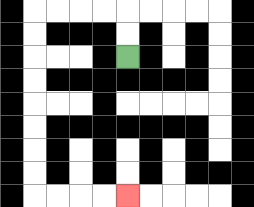{'start': '[5, 2]', 'end': '[5, 8]', 'path_directions': 'U,U,L,L,L,L,D,D,D,D,D,D,D,D,R,R,R,R', 'path_coordinates': '[[5, 2], [5, 1], [5, 0], [4, 0], [3, 0], [2, 0], [1, 0], [1, 1], [1, 2], [1, 3], [1, 4], [1, 5], [1, 6], [1, 7], [1, 8], [2, 8], [3, 8], [4, 8], [5, 8]]'}